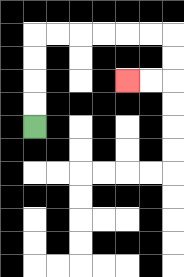{'start': '[1, 5]', 'end': '[5, 3]', 'path_directions': 'U,U,U,U,R,R,R,R,R,R,D,D,L,L', 'path_coordinates': '[[1, 5], [1, 4], [1, 3], [1, 2], [1, 1], [2, 1], [3, 1], [4, 1], [5, 1], [6, 1], [7, 1], [7, 2], [7, 3], [6, 3], [5, 3]]'}